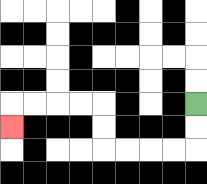{'start': '[8, 4]', 'end': '[0, 5]', 'path_directions': 'D,D,L,L,L,L,U,U,L,L,L,L,D', 'path_coordinates': '[[8, 4], [8, 5], [8, 6], [7, 6], [6, 6], [5, 6], [4, 6], [4, 5], [4, 4], [3, 4], [2, 4], [1, 4], [0, 4], [0, 5]]'}